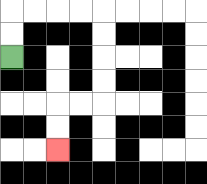{'start': '[0, 2]', 'end': '[2, 6]', 'path_directions': 'U,U,R,R,R,R,D,D,D,D,L,L,D,D', 'path_coordinates': '[[0, 2], [0, 1], [0, 0], [1, 0], [2, 0], [3, 0], [4, 0], [4, 1], [4, 2], [4, 3], [4, 4], [3, 4], [2, 4], [2, 5], [2, 6]]'}